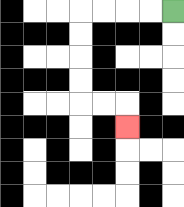{'start': '[7, 0]', 'end': '[5, 5]', 'path_directions': 'L,L,L,L,D,D,D,D,R,R,D', 'path_coordinates': '[[7, 0], [6, 0], [5, 0], [4, 0], [3, 0], [3, 1], [3, 2], [3, 3], [3, 4], [4, 4], [5, 4], [5, 5]]'}